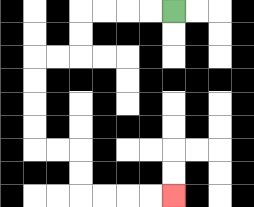{'start': '[7, 0]', 'end': '[7, 8]', 'path_directions': 'L,L,L,L,D,D,L,L,D,D,D,D,R,R,D,D,R,R,R,R', 'path_coordinates': '[[7, 0], [6, 0], [5, 0], [4, 0], [3, 0], [3, 1], [3, 2], [2, 2], [1, 2], [1, 3], [1, 4], [1, 5], [1, 6], [2, 6], [3, 6], [3, 7], [3, 8], [4, 8], [5, 8], [6, 8], [7, 8]]'}